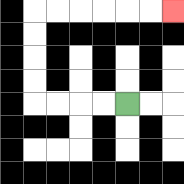{'start': '[5, 4]', 'end': '[7, 0]', 'path_directions': 'L,L,L,L,U,U,U,U,R,R,R,R,R,R', 'path_coordinates': '[[5, 4], [4, 4], [3, 4], [2, 4], [1, 4], [1, 3], [1, 2], [1, 1], [1, 0], [2, 0], [3, 0], [4, 0], [5, 0], [6, 0], [7, 0]]'}